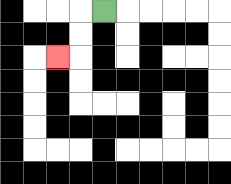{'start': '[4, 0]', 'end': '[2, 2]', 'path_directions': 'L,D,D,L', 'path_coordinates': '[[4, 0], [3, 0], [3, 1], [3, 2], [2, 2]]'}